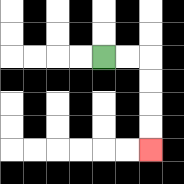{'start': '[4, 2]', 'end': '[6, 6]', 'path_directions': 'R,R,D,D,D,D', 'path_coordinates': '[[4, 2], [5, 2], [6, 2], [6, 3], [6, 4], [6, 5], [6, 6]]'}